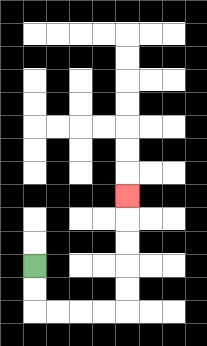{'start': '[1, 11]', 'end': '[5, 8]', 'path_directions': 'D,D,R,R,R,R,U,U,U,U,U', 'path_coordinates': '[[1, 11], [1, 12], [1, 13], [2, 13], [3, 13], [4, 13], [5, 13], [5, 12], [5, 11], [5, 10], [5, 9], [5, 8]]'}